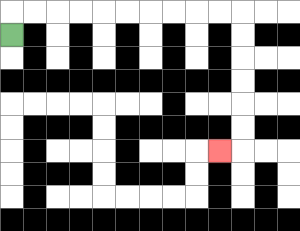{'start': '[0, 1]', 'end': '[9, 6]', 'path_directions': 'U,R,R,R,R,R,R,R,R,R,R,D,D,D,D,D,D,L', 'path_coordinates': '[[0, 1], [0, 0], [1, 0], [2, 0], [3, 0], [4, 0], [5, 0], [6, 0], [7, 0], [8, 0], [9, 0], [10, 0], [10, 1], [10, 2], [10, 3], [10, 4], [10, 5], [10, 6], [9, 6]]'}